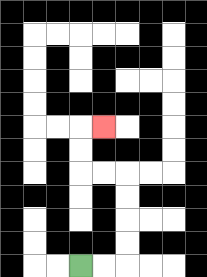{'start': '[3, 11]', 'end': '[4, 5]', 'path_directions': 'R,R,U,U,U,U,L,L,U,U,R', 'path_coordinates': '[[3, 11], [4, 11], [5, 11], [5, 10], [5, 9], [5, 8], [5, 7], [4, 7], [3, 7], [3, 6], [3, 5], [4, 5]]'}